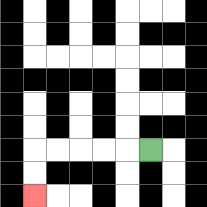{'start': '[6, 6]', 'end': '[1, 8]', 'path_directions': 'L,L,L,L,L,D,D', 'path_coordinates': '[[6, 6], [5, 6], [4, 6], [3, 6], [2, 6], [1, 6], [1, 7], [1, 8]]'}